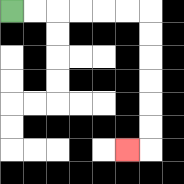{'start': '[0, 0]', 'end': '[5, 6]', 'path_directions': 'R,R,R,R,R,R,D,D,D,D,D,D,L', 'path_coordinates': '[[0, 0], [1, 0], [2, 0], [3, 0], [4, 0], [5, 0], [6, 0], [6, 1], [6, 2], [6, 3], [6, 4], [6, 5], [6, 6], [5, 6]]'}